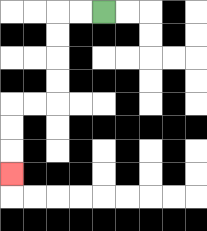{'start': '[4, 0]', 'end': '[0, 7]', 'path_directions': 'L,L,D,D,D,D,L,L,D,D,D', 'path_coordinates': '[[4, 0], [3, 0], [2, 0], [2, 1], [2, 2], [2, 3], [2, 4], [1, 4], [0, 4], [0, 5], [0, 6], [0, 7]]'}